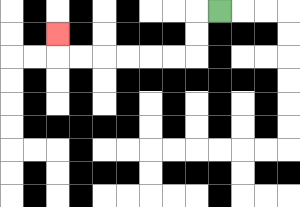{'start': '[9, 0]', 'end': '[2, 1]', 'path_directions': 'L,D,D,L,L,L,L,L,L,U', 'path_coordinates': '[[9, 0], [8, 0], [8, 1], [8, 2], [7, 2], [6, 2], [5, 2], [4, 2], [3, 2], [2, 2], [2, 1]]'}